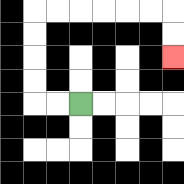{'start': '[3, 4]', 'end': '[7, 2]', 'path_directions': 'L,L,U,U,U,U,R,R,R,R,R,R,D,D', 'path_coordinates': '[[3, 4], [2, 4], [1, 4], [1, 3], [1, 2], [1, 1], [1, 0], [2, 0], [3, 0], [4, 0], [5, 0], [6, 0], [7, 0], [7, 1], [7, 2]]'}